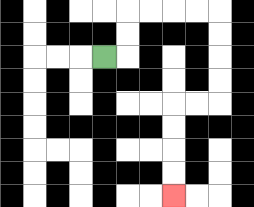{'start': '[4, 2]', 'end': '[7, 8]', 'path_directions': 'R,U,U,R,R,R,R,D,D,D,D,L,L,D,D,D,D', 'path_coordinates': '[[4, 2], [5, 2], [5, 1], [5, 0], [6, 0], [7, 0], [8, 0], [9, 0], [9, 1], [9, 2], [9, 3], [9, 4], [8, 4], [7, 4], [7, 5], [7, 6], [7, 7], [7, 8]]'}